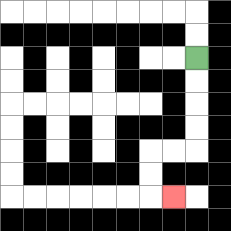{'start': '[8, 2]', 'end': '[7, 8]', 'path_directions': 'D,D,D,D,L,L,D,D,R', 'path_coordinates': '[[8, 2], [8, 3], [8, 4], [8, 5], [8, 6], [7, 6], [6, 6], [6, 7], [6, 8], [7, 8]]'}